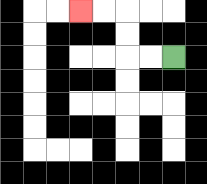{'start': '[7, 2]', 'end': '[3, 0]', 'path_directions': 'L,L,U,U,L,L', 'path_coordinates': '[[7, 2], [6, 2], [5, 2], [5, 1], [5, 0], [4, 0], [3, 0]]'}